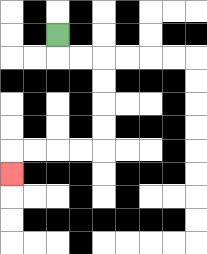{'start': '[2, 1]', 'end': '[0, 7]', 'path_directions': 'D,R,R,D,D,D,D,L,L,L,L,D', 'path_coordinates': '[[2, 1], [2, 2], [3, 2], [4, 2], [4, 3], [4, 4], [4, 5], [4, 6], [3, 6], [2, 6], [1, 6], [0, 6], [0, 7]]'}